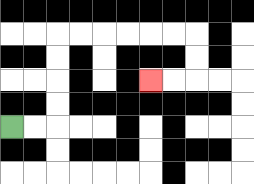{'start': '[0, 5]', 'end': '[6, 3]', 'path_directions': 'R,R,U,U,U,U,R,R,R,R,R,R,D,D,L,L', 'path_coordinates': '[[0, 5], [1, 5], [2, 5], [2, 4], [2, 3], [2, 2], [2, 1], [3, 1], [4, 1], [5, 1], [6, 1], [7, 1], [8, 1], [8, 2], [8, 3], [7, 3], [6, 3]]'}